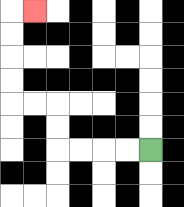{'start': '[6, 6]', 'end': '[1, 0]', 'path_directions': 'L,L,L,L,U,U,L,L,U,U,U,U,R', 'path_coordinates': '[[6, 6], [5, 6], [4, 6], [3, 6], [2, 6], [2, 5], [2, 4], [1, 4], [0, 4], [0, 3], [0, 2], [0, 1], [0, 0], [1, 0]]'}